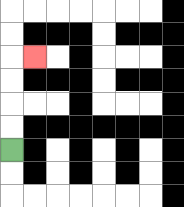{'start': '[0, 6]', 'end': '[1, 2]', 'path_directions': 'U,U,U,U,R', 'path_coordinates': '[[0, 6], [0, 5], [0, 4], [0, 3], [0, 2], [1, 2]]'}